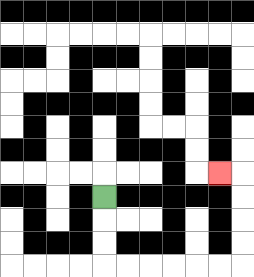{'start': '[4, 8]', 'end': '[9, 7]', 'path_directions': 'D,D,D,R,R,R,R,R,R,U,U,U,U,L', 'path_coordinates': '[[4, 8], [4, 9], [4, 10], [4, 11], [5, 11], [6, 11], [7, 11], [8, 11], [9, 11], [10, 11], [10, 10], [10, 9], [10, 8], [10, 7], [9, 7]]'}